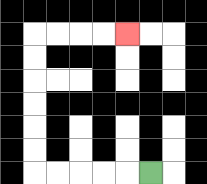{'start': '[6, 7]', 'end': '[5, 1]', 'path_directions': 'L,L,L,L,L,U,U,U,U,U,U,R,R,R,R', 'path_coordinates': '[[6, 7], [5, 7], [4, 7], [3, 7], [2, 7], [1, 7], [1, 6], [1, 5], [1, 4], [1, 3], [1, 2], [1, 1], [2, 1], [3, 1], [4, 1], [5, 1]]'}